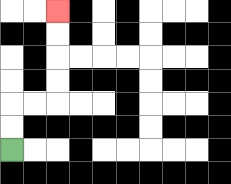{'start': '[0, 6]', 'end': '[2, 0]', 'path_directions': 'U,U,R,R,U,U,U,U', 'path_coordinates': '[[0, 6], [0, 5], [0, 4], [1, 4], [2, 4], [2, 3], [2, 2], [2, 1], [2, 0]]'}